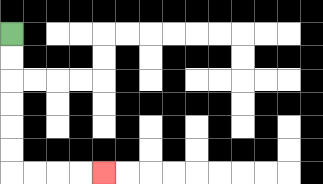{'start': '[0, 1]', 'end': '[4, 7]', 'path_directions': 'D,D,D,D,D,D,R,R,R,R', 'path_coordinates': '[[0, 1], [0, 2], [0, 3], [0, 4], [0, 5], [0, 6], [0, 7], [1, 7], [2, 7], [3, 7], [4, 7]]'}